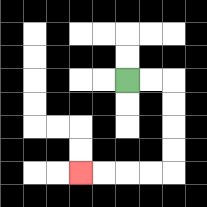{'start': '[5, 3]', 'end': '[3, 7]', 'path_directions': 'R,R,D,D,D,D,L,L,L,L', 'path_coordinates': '[[5, 3], [6, 3], [7, 3], [7, 4], [7, 5], [7, 6], [7, 7], [6, 7], [5, 7], [4, 7], [3, 7]]'}